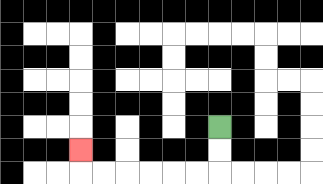{'start': '[9, 5]', 'end': '[3, 6]', 'path_directions': 'D,D,L,L,L,L,L,L,U', 'path_coordinates': '[[9, 5], [9, 6], [9, 7], [8, 7], [7, 7], [6, 7], [5, 7], [4, 7], [3, 7], [3, 6]]'}